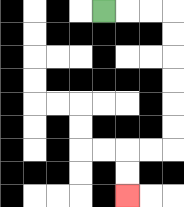{'start': '[4, 0]', 'end': '[5, 8]', 'path_directions': 'R,R,R,D,D,D,D,D,D,L,L,D,D', 'path_coordinates': '[[4, 0], [5, 0], [6, 0], [7, 0], [7, 1], [7, 2], [7, 3], [7, 4], [7, 5], [7, 6], [6, 6], [5, 6], [5, 7], [5, 8]]'}